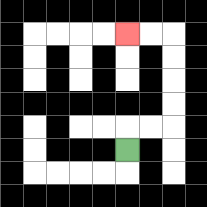{'start': '[5, 6]', 'end': '[5, 1]', 'path_directions': 'U,R,R,U,U,U,U,L,L', 'path_coordinates': '[[5, 6], [5, 5], [6, 5], [7, 5], [7, 4], [7, 3], [7, 2], [7, 1], [6, 1], [5, 1]]'}